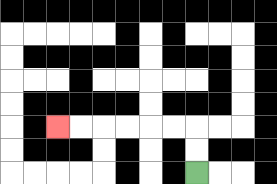{'start': '[8, 7]', 'end': '[2, 5]', 'path_directions': 'U,U,L,L,L,L,L,L', 'path_coordinates': '[[8, 7], [8, 6], [8, 5], [7, 5], [6, 5], [5, 5], [4, 5], [3, 5], [2, 5]]'}